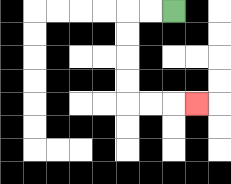{'start': '[7, 0]', 'end': '[8, 4]', 'path_directions': 'L,L,D,D,D,D,R,R,R', 'path_coordinates': '[[7, 0], [6, 0], [5, 0], [5, 1], [5, 2], [5, 3], [5, 4], [6, 4], [7, 4], [8, 4]]'}